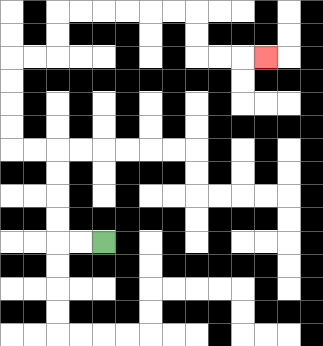{'start': '[4, 10]', 'end': '[11, 2]', 'path_directions': 'L,L,U,U,U,U,L,L,U,U,U,U,R,R,U,U,R,R,R,R,R,R,D,D,R,R,R', 'path_coordinates': '[[4, 10], [3, 10], [2, 10], [2, 9], [2, 8], [2, 7], [2, 6], [1, 6], [0, 6], [0, 5], [0, 4], [0, 3], [0, 2], [1, 2], [2, 2], [2, 1], [2, 0], [3, 0], [4, 0], [5, 0], [6, 0], [7, 0], [8, 0], [8, 1], [8, 2], [9, 2], [10, 2], [11, 2]]'}